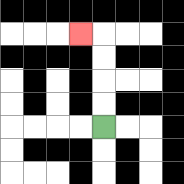{'start': '[4, 5]', 'end': '[3, 1]', 'path_directions': 'U,U,U,U,L', 'path_coordinates': '[[4, 5], [4, 4], [4, 3], [4, 2], [4, 1], [3, 1]]'}